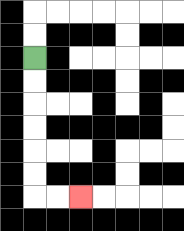{'start': '[1, 2]', 'end': '[3, 8]', 'path_directions': 'D,D,D,D,D,D,R,R', 'path_coordinates': '[[1, 2], [1, 3], [1, 4], [1, 5], [1, 6], [1, 7], [1, 8], [2, 8], [3, 8]]'}